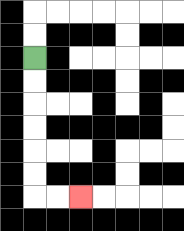{'start': '[1, 2]', 'end': '[3, 8]', 'path_directions': 'D,D,D,D,D,D,R,R', 'path_coordinates': '[[1, 2], [1, 3], [1, 4], [1, 5], [1, 6], [1, 7], [1, 8], [2, 8], [3, 8]]'}